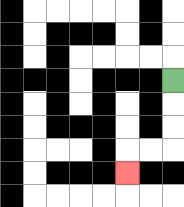{'start': '[7, 3]', 'end': '[5, 7]', 'path_directions': 'D,D,D,L,L,D', 'path_coordinates': '[[7, 3], [7, 4], [7, 5], [7, 6], [6, 6], [5, 6], [5, 7]]'}